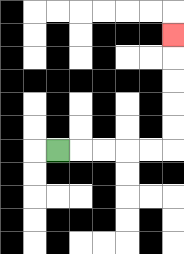{'start': '[2, 6]', 'end': '[7, 1]', 'path_directions': 'R,R,R,R,R,U,U,U,U,U', 'path_coordinates': '[[2, 6], [3, 6], [4, 6], [5, 6], [6, 6], [7, 6], [7, 5], [7, 4], [7, 3], [7, 2], [7, 1]]'}